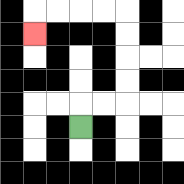{'start': '[3, 5]', 'end': '[1, 1]', 'path_directions': 'U,R,R,U,U,U,U,L,L,L,L,D', 'path_coordinates': '[[3, 5], [3, 4], [4, 4], [5, 4], [5, 3], [5, 2], [5, 1], [5, 0], [4, 0], [3, 0], [2, 0], [1, 0], [1, 1]]'}